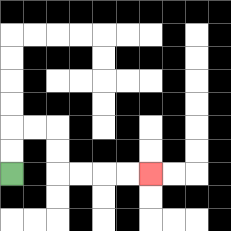{'start': '[0, 7]', 'end': '[6, 7]', 'path_directions': 'U,U,R,R,D,D,R,R,R,R', 'path_coordinates': '[[0, 7], [0, 6], [0, 5], [1, 5], [2, 5], [2, 6], [2, 7], [3, 7], [4, 7], [5, 7], [6, 7]]'}